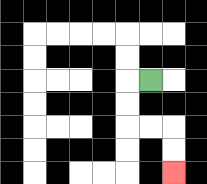{'start': '[6, 3]', 'end': '[7, 7]', 'path_directions': 'L,D,D,R,R,D,D', 'path_coordinates': '[[6, 3], [5, 3], [5, 4], [5, 5], [6, 5], [7, 5], [7, 6], [7, 7]]'}